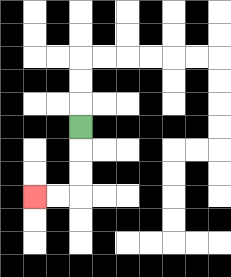{'start': '[3, 5]', 'end': '[1, 8]', 'path_directions': 'D,D,D,L,L', 'path_coordinates': '[[3, 5], [3, 6], [3, 7], [3, 8], [2, 8], [1, 8]]'}